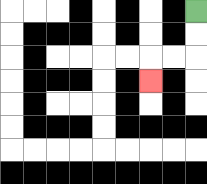{'start': '[8, 0]', 'end': '[6, 3]', 'path_directions': 'D,D,L,L,D', 'path_coordinates': '[[8, 0], [8, 1], [8, 2], [7, 2], [6, 2], [6, 3]]'}